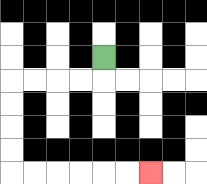{'start': '[4, 2]', 'end': '[6, 7]', 'path_directions': 'D,L,L,L,L,D,D,D,D,R,R,R,R,R,R', 'path_coordinates': '[[4, 2], [4, 3], [3, 3], [2, 3], [1, 3], [0, 3], [0, 4], [0, 5], [0, 6], [0, 7], [1, 7], [2, 7], [3, 7], [4, 7], [5, 7], [6, 7]]'}